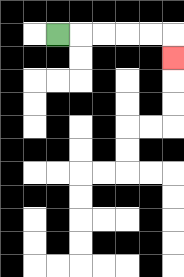{'start': '[2, 1]', 'end': '[7, 2]', 'path_directions': 'R,R,R,R,R,D', 'path_coordinates': '[[2, 1], [3, 1], [4, 1], [5, 1], [6, 1], [7, 1], [7, 2]]'}